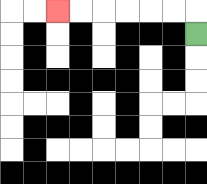{'start': '[8, 1]', 'end': '[2, 0]', 'path_directions': 'U,L,L,L,L,L,L', 'path_coordinates': '[[8, 1], [8, 0], [7, 0], [6, 0], [5, 0], [4, 0], [3, 0], [2, 0]]'}